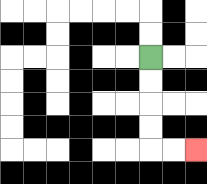{'start': '[6, 2]', 'end': '[8, 6]', 'path_directions': 'D,D,D,D,R,R', 'path_coordinates': '[[6, 2], [6, 3], [6, 4], [6, 5], [6, 6], [7, 6], [8, 6]]'}